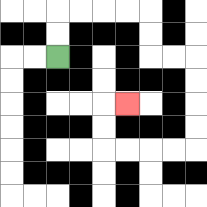{'start': '[2, 2]', 'end': '[5, 4]', 'path_directions': 'U,U,R,R,R,R,D,D,R,R,D,D,D,D,L,L,L,L,U,U,R', 'path_coordinates': '[[2, 2], [2, 1], [2, 0], [3, 0], [4, 0], [5, 0], [6, 0], [6, 1], [6, 2], [7, 2], [8, 2], [8, 3], [8, 4], [8, 5], [8, 6], [7, 6], [6, 6], [5, 6], [4, 6], [4, 5], [4, 4], [5, 4]]'}